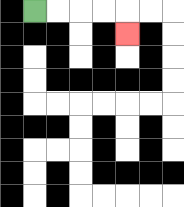{'start': '[1, 0]', 'end': '[5, 1]', 'path_directions': 'R,R,R,R,D', 'path_coordinates': '[[1, 0], [2, 0], [3, 0], [4, 0], [5, 0], [5, 1]]'}